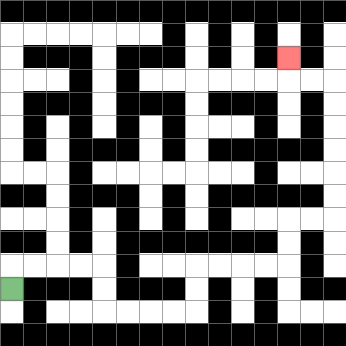{'start': '[0, 12]', 'end': '[12, 2]', 'path_directions': 'U,R,R,R,R,D,D,R,R,R,R,U,U,R,R,R,R,U,U,R,R,U,U,U,U,U,U,L,L,U', 'path_coordinates': '[[0, 12], [0, 11], [1, 11], [2, 11], [3, 11], [4, 11], [4, 12], [4, 13], [5, 13], [6, 13], [7, 13], [8, 13], [8, 12], [8, 11], [9, 11], [10, 11], [11, 11], [12, 11], [12, 10], [12, 9], [13, 9], [14, 9], [14, 8], [14, 7], [14, 6], [14, 5], [14, 4], [14, 3], [13, 3], [12, 3], [12, 2]]'}